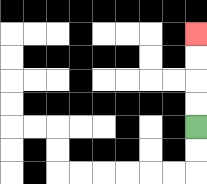{'start': '[8, 5]', 'end': '[8, 1]', 'path_directions': 'U,U,U,U', 'path_coordinates': '[[8, 5], [8, 4], [8, 3], [8, 2], [8, 1]]'}